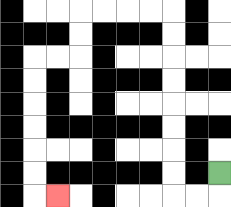{'start': '[9, 7]', 'end': '[2, 8]', 'path_directions': 'D,L,L,U,U,U,U,U,U,U,U,L,L,L,L,D,D,L,L,D,D,D,D,D,D,R', 'path_coordinates': '[[9, 7], [9, 8], [8, 8], [7, 8], [7, 7], [7, 6], [7, 5], [7, 4], [7, 3], [7, 2], [7, 1], [7, 0], [6, 0], [5, 0], [4, 0], [3, 0], [3, 1], [3, 2], [2, 2], [1, 2], [1, 3], [1, 4], [1, 5], [1, 6], [1, 7], [1, 8], [2, 8]]'}